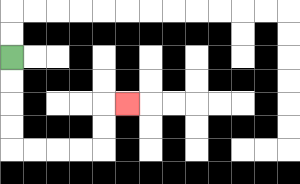{'start': '[0, 2]', 'end': '[5, 4]', 'path_directions': 'D,D,D,D,R,R,R,R,U,U,R', 'path_coordinates': '[[0, 2], [0, 3], [0, 4], [0, 5], [0, 6], [1, 6], [2, 6], [3, 6], [4, 6], [4, 5], [4, 4], [5, 4]]'}